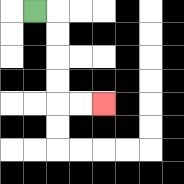{'start': '[1, 0]', 'end': '[4, 4]', 'path_directions': 'R,D,D,D,D,R,R', 'path_coordinates': '[[1, 0], [2, 0], [2, 1], [2, 2], [2, 3], [2, 4], [3, 4], [4, 4]]'}